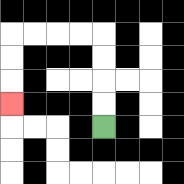{'start': '[4, 5]', 'end': '[0, 4]', 'path_directions': 'U,U,U,U,L,L,L,L,D,D,D', 'path_coordinates': '[[4, 5], [4, 4], [4, 3], [4, 2], [4, 1], [3, 1], [2, 1], [1, 1], [0, 1], [0, 2], [0, 3], [0, 4]]'}